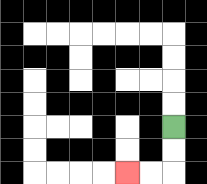{'start': '[7, 5]', 'end': '[5, 7]', 'path_directions': 'D,D,L,L', 'path_coordinates': '[[7, 5], [7, 6], [7, 7], [6, 7], [5, 7]]'}